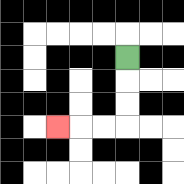{'start': '[5, 2]', 'end': '[2, 5]', 'path_directions': 'D,D,D,L,L,L', 'path_coordinates': '[[5, 2], [5, 3], [5, 4], [5, 5], [4, 5], [3, 5], [2, 5]]'}